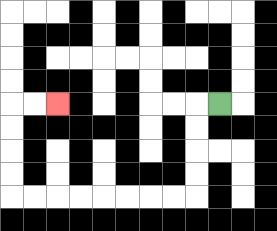{'start': '[9, 4]', 'end': '[2, 4]', 'path_directions': 'L,D,D,D,D,L,L,L,L,L,L,L,L,U,U,U,U,R,R', 'path_coordinates': '[[9, 4], [8, 4], [8, 5], [8, 6], [8, 7], [8, 8], [7, 8], [6, 8], [5, 8], [4, 8], [3, 8], [2, 8], [1, 8], [0, 8], [0, 7], [0, 6], [0, 5], [0, 4], [1, 4], [2, 4]]'}